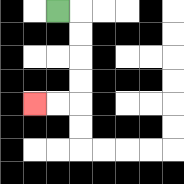{'start': '[2, 0]', 'end': '[1, 4]', 'path_directions': 'R,D,D,D,D,L,L', 'path_coordinates': '[[2, 0], [3, 0], [3, 1], [3, 2], [3, 3], [3, 4], [2, 4], [1, 4]]'}